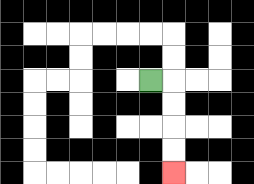{'start': '[6, 3]', 'end': '[7, 7]', 'path_directions': 'R,D,D,D,D', 'path_coordinates': '[[6, 3], [7, 3], [7, 4], [7, 5], [7, 6], [7, 7]]'}